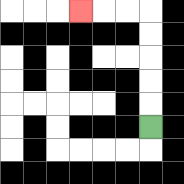{'start': '[6, 5]', 'end': '[3, 0]', 'path_directions': 'U,U,U,U,U,L,L,L', 'path_coordinates': '[[6, 5], [6, 4], [6, 3], [6, 2], [6, 1], [6, 0], [5, 0], [4, 0], [3, 0]]'}